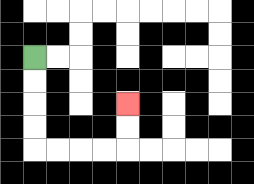{'start': '[1, 2]', 'end': '[5, 4]', 'path_directions': 'D,D,D,D,R,R,R,R,U,U', 'path_coordinates': '[[1, 2], [1, 3], [1, 4], [1, 5], [1, 6], [2, 6], [3, 6], [4, 6], [5, 6], [5, 5], [5, 4]]'}